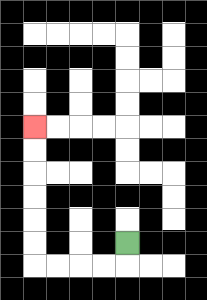{'start': '[5, 10]', 'end': '[1, 5]', 'path_directions': 'D,L,L,L,L,U,U,U,U,U,U', 'path_coordinates': '[[5, 10], [5, 11], [4, 11], [3, 11], [2, 11], [1, 11], [1, 10], [1, 9], [1, 8], [1, 7], [1, 6], [1, 5]]'}